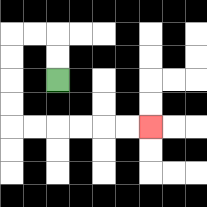{'start': '[2, 3]', 'end': '[6, 5]', 'path_directions': 'U,U,L,L,D,D,D,D,R,R,R,R,R,R', 'path_coordinates': '[[2, 3], [2, 2], [2, 1], [1, 1], [0, 1], [0, 2], [0, 3], [0, 4], [0, 5], [1, 5], [2, 5], [3, 5], [4, 5], [5, 5], [6, 5]]'}